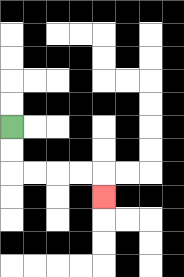{'start': '[0, 5]', 'end': '[4, 8]', 'path_directions': 'D,D,R,R,R,R,D', 'path_coordinates': '[[0, 5], [0, 6], [0, 7], [1, 7], [2, 7], [3, 7], [4, 7], [4, 8]]'}